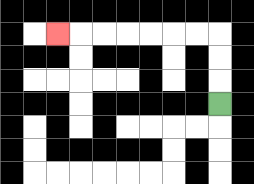{'start': '[9, 4]', 'end': '[2, 1]', 'path_directions': 'U,U,U,L,L,L,L,L,L,L', 'path_coordinates': '[[9, 4], [9, 3], [9, 2], [9, 1], [8, 1], [7, 1], [6, 1], [5, 1], [4, 1], [3, 1], [2, 1]]'}